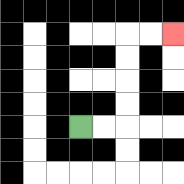{'start': '[3, 5]', 'end': '[7, 1]', 'path_directions': 'R,R,U,U,U,U,R,R', 'path_coordinates': '[[3, 5], [4, 5], [5, 5], [5, 4], [5, 3], [5, 2], [5, 1], [6, 1], [7, 1]]'}